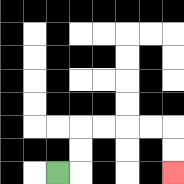{'start': '[2, 7]', 'end': '[7, 7]', 'path_directions': 'R,U,U,R,R,R,R,D,D', 'path_coordinates': '[[2, 7], [3, 7], [3, 6], [3, 5], [4, 5], [5, 5], [6, 5], [7, 5], [7, 6], [7, 7]]'}